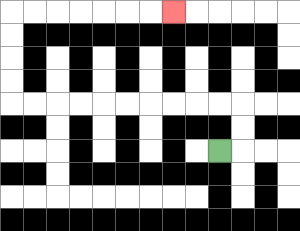{'start': '[9, 6]', 'end': '[7, 0]', 'path_directions': 'R,U,U,L,L,L,L,L,L,L,L,L,L,U,U,U,U,R,R,R,R,R,R,R', 'path_coordinates': '[[9, 6], [10, 6], [10, 5], [10, 4], [9, 4], [8, 4], [7, 4], [6, 4], [5, 4], [4, 4], [3, 4], [2, 4], [1, 4], [0, 4], [0, 3], [0, 2], [0, 1], [0, 0], [1, 0], [2, 0], [3, 0], [4, 0], [5, 0], [6, 0], [7, 0]]'}